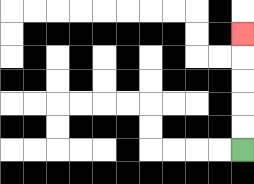{'start': '[10, 6]', 'end': '[10, 1]', 'path_directions': 'U,U,U,U,U', 'path_coordinates': '[[10, 6], [10, 5], [10, 4], [10, 3], [10, 2], [10, 1]]'}